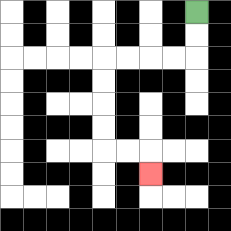{'start': '[8, 0]', 'end': '[6, 7]', 'path_directions': 'D,D,L,L,L,L,D,D,D,D,R,R,D', 'path_coordinates': '[[8, 0], [8, 1], [8, 2], [7, 2], [6, 2], [5, 2], [4, 2], [4, 3], [4, 4], [4, 5], [4, 6], [5, 6], [6, 6], [6, 7]]'}